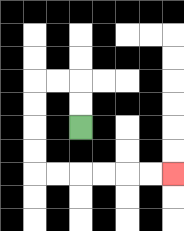{'start': '[3, 5]', 'end': '[7, 7]', 'path_directions': 'U,U,L,L,D,D,D,D,R,R,R,R,R,R', 'path_coordinates': '[[3, 5], [3, 4], [3, 3], [2, 3], [1, 3], [1, 4], [1, 5], [1, 6], [1, 7], [2, 7], [3, 7], [4, 7], [5, 7], [6, 7], [7, 7]]'}